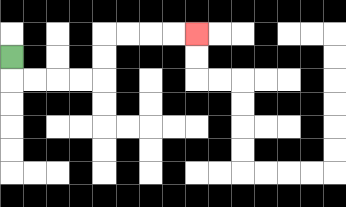{'start': '[0, 2]', 'end': '[8, 1]', 'path_directions': 'D,R,R,R,R,U,U,R,R,R,R', 'path_coordinates': '[[0, 2], [0, 3], [1, 3], [2, 3], [3, 3], [4, 3], [4, 2], [4, 1], [5, 1], [6, 1], [7, 1], [8, 1]]'}